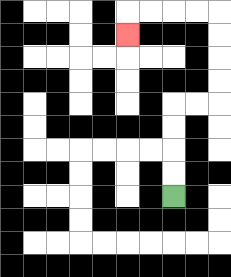{'start': '[7, 8]', 'end': '[5, 1]', 'path_directions': 'U,U,U,U,R,R,U,U,U,U,L,L,L,L,D', 'path_coordinates': '[[7, 8], [7, 7], [7, 6], [7, 5], [7, 4], [8, 4], [9, 4], [9, 3], [9, 2], [9, 1], [9, 0], [8, 0], [7, 0], [6, 0], [5, 0], [5, 1]]'}